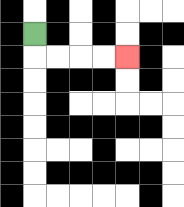{'start': '[1, 1]', 'end': '[5, 2]', 'path_directions': 'D,R,R,R,R', 'path_coordinates': '[[1, 1], [1, 2], [2, 2], [3, 2], [4, 2], [5, 2]]'}